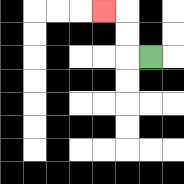{'start': '[6, 2]', 'end': '[4, 0]', 'path_directions': 'L,U,U,L', 'path_coordinates': '[[6, 2], [5, 2], [5, 1], [5, 0], [4, 0]]'}